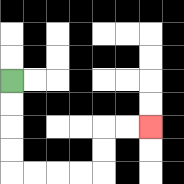{'start': '[0, 3]', 'end': '[6, 5]', 'path_directions': 'D,D,D,D,R,R,R,R,U,U,R,R', 'path_coordinates': '[[0, 3], [0, 4], [0, 5], [0, 6], [0, 7], [1, 7], [2, 7], [3, 7], [4, 7], [4, 6], [4, 5], [5, 5], [6, 5]]'}